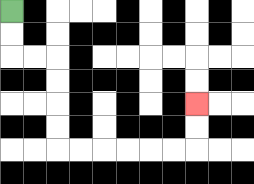{'start': '[0, 0]', 'end': '[8, 4]', 'path_directions': 'D,D,R,R,D,D,D,D,R,R,R,R,R,R,U,U', 'path_coordinates': '[[0, 0], [0, 1], [0, 2], [1, 2], [2, 2], [2, 3], [2, 4], [2, 5], [2, 6], [3, 6], [4, 6], [5, 6], [6, 6], [7, 6], [8, 6], [8, 5], [8, 4]]'}